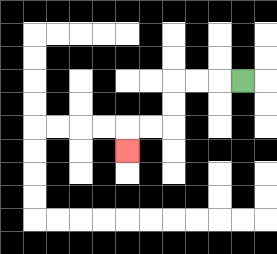{'start': '[10, 3]', 'end': '[5, 6]', 'path_directions': 'L,L,L,D,D,L,L,D', 'path_coordinates': '[[10, 3], [9, 3], [8, 3], [7, 3], [7, 4], [7, 5], [6, 5], [5, 5], [5, 6]]'}